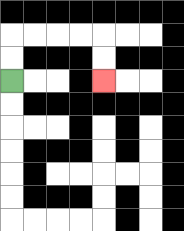{'start': '[0, 3]', 'end': '[4, 3]', 'path_directions': 'U,U,R,R,R,R,D,D', 'path_coordinates': '[[0, 3], [0, 2], [0, 1], [1, 1], [2, 1], [3, 1], [4, 1], [4, 2], [4, 3]]'}